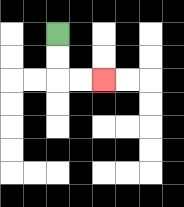{'start': '[2, 1]', 'end': '[4, 3]', 'path_directions': 'D,D,R,R', 'path_coordinates': '[[2, 1], [2, 2], [2, 3], [3, 3], [4, 3]]'}